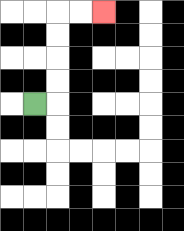{'start': '[1, 4]', 'end': '[4, 0]', 'path_directions': 'R,U,U,U,U,R,R', 'path_coordinates': '[[1, 4], [2, 4], [2, 3], [2, 2], [2, 1], [2, 0], [3, 0], [4, 0]]'}